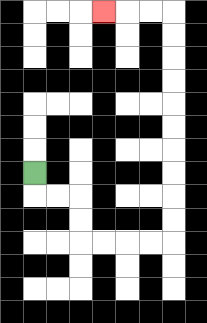{'start': '[1, 7]', 'end': '[4, 0]', 'path_directions': 'D,R,R,D,D,R,R,R,R,U,U,U,U,U,U,U,U,U,U,L,L,L', 'path_coordinates': '[[1, 7], [1, 8], [2, 8], [3, 8], [3, 9], [3, 10], [4, 10], [5, 10], [6, 10], [7, 10], [7, 9], [7, 8], [7, 7], [7, 6], [7, 5], [7, 4], [7, 3], [7, 2], [7, 1], [7, 0], [6, 0], [5, 0], [4, 0]]'}